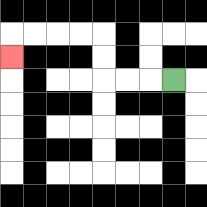{'start': '[7, 3]', 'end': '[0, 2]', 'path_directions': 'L,L,L,U,U,L,L,L,L,D', 'path_coordinates': '[[7, 3], [6, 3], [5, 3], [4, 3], [4, 2], [4, 1], [3, 1], [2, 1], [1, 1], [0, 1], [0, 2]]'}